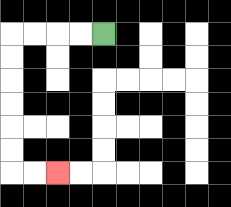{'start': '[4, 1]', 'end': '[2, 7]', 'path_directions': 'L,L,L,L,D,D,D,D,D,D,R,R', 'path_coordinates': '[[4, 1], [3, 1], [2, 1], [1, 1], [0, 1], [0, 2], [0, 3], [0, 4], [0, 5], [0, 6], [0, 7], [1, 7], [2, 7]]'}